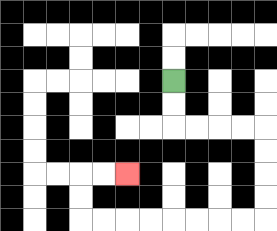{'start': '[7, 3]', 'end': '[5, 7]', 'path_directions': 'D,D,R,R,R,R,D,D,D,D,L,L,L,L,L,L,L,L,U,U,R,R', 'path_coordinates': '[[7, 3], [7, 4], [7, 5], [8, 5], [9, 5], [10, 5], [11, 5], [11, 6], [11, 7], [11, 8], [11, 9], [10, 9], [9, 9], [8, 9], [7, 9], [6, 9], [5, 9], [4, 9], [3, 9], [3, 8], [3, 7], [4, 7], [5, 7]]'}